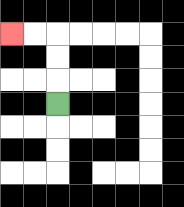{'start': '[2, 4]', 'end': '[0, 1]', 'path_directions': 'U,U,U,L,L', 'path_coordinates': '[[2, 4], [2, 3], [2, 2], [2, 1], [1, 1], [0, 1]]'}